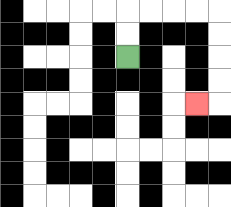{'start': '[5, 2]', 'end': '[8, 4]', 'path_directions': 'U,U,R,R,R,R,D,D,D,D,L', 'path_coordinates': '[[5, 2], [5, 1], [5, 0], [6, 0], [7, 0], [8, 0], [9, 0], [9, 1], [9, 2], [9, 3], [9, 4], [8, 4]]'}